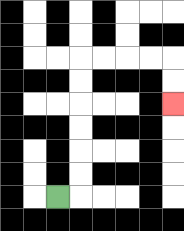{'start': '[2, 8]', 'end': '[7, 4]', 'path_directions': 'R,U,U,U,U,U,U,R,R,R,R,D,D', 'path_coordinates': '[[2, 8], [3, 8], [3, 7], [3, 6], [3, 5], [3, 4], [3, 3], [3, 2], [4, 2], [5, 2], [6, 2], [7, 2], [7, 3], [7, 4]]'}